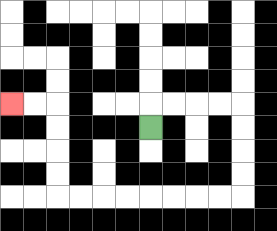{'start': '[6, 5]', 'end': '[0, 4]', 'path_directions': 'U,R,R,R,R,D,D,D,D,L,L,L,L,L,L,L,L,U,U,U,U,L,L', 'path_coordinates': '[[6, 5], [6, 4], [7, 4], [8, 4], [9, 4], [10, 4], [10, 5], [10, 6], [10, 7], [10, 8], [9, 8], [8, 8], [7, 8], [6, 8], [5, 8], [4, 8], [3, 8], [2, 8], [2, 7], [2, 6], [2, 5], [2, 4], [1, 4], [0, 4]]'}